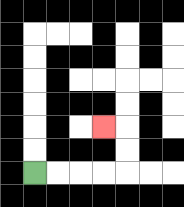{'start': '[1, 7]', 'end': '[4, 5]', 'path_directions': 'R,R,R,R,U,U,L', 'path_coordinates': '[[1, 7], [2, 7], [3, 7], [4, 7], [5, 7], [5, 6], [5, 5], [4, 5]]'}